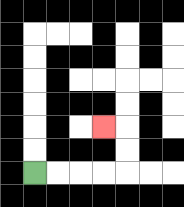{'start': '[1, 7]', 'end': '[4, 5]', 'path_directions': 'R,R,R,R,U,U,L', 'path_coordinates': '[[1, 7], [2, 7], [3, 7], [4, 7], [5, 7], [5, 6], [5, 5], [4, 5]]'}